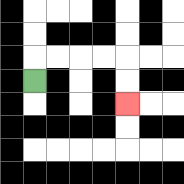{'start': '[1, 3]', 'end': '[5, 4]', 'path_directions': 'U,R,R,R,R,D,D', 'path_coordinates': '[[1, 3], [1, 2], [2, 2], [3, 2], [4, 2], [5, 2], [5, 3], [5, 4]]'}